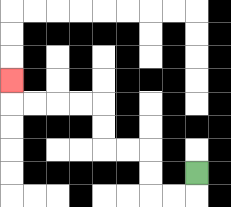{'start': '[8, 7]', 'end': '[0, 3]', 'path_directions': 'D,L,L,U,U,L,L,U,U,L,L,L,L,U', 'path_coordinates': '[[8, 7], [8, 8], [7, 8], [6, 8], [6, 7], [6, 6], [5, 6], [4, 6], [4, 5], [4, 4], [3, 4], [2, 4], [1, 4], [0, 4], [0, 3]]'}